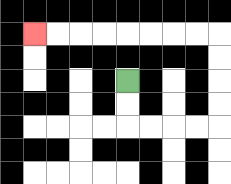{'start': '[5, 3]', 'end': '[1, 1]', 'path_directions': 'D,D,R,R,R,R,U,U,U,U,L,L,L,L,L,L,L,L', 'path_coordinates': '[[5, 3], [5, 4], [5, 5], [6, 5], [7, 5], [8, 5], [9, 5], [9, 4], [9, 3], [9, 2], [9, 1], [8, 1], [7, 1], [6, 1], [5, 1], [4, 1], [3, 1], [2, 1], [1, 1]]'}